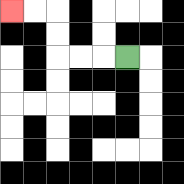{'start': '[5, 2]', 'end': '[0, 0]', 'path_directions': 'L,L,L,U,U,L,L', 'path_coordinates': '[[5, 2], [4, 2], [3, 2], [2, 2], [2, 1], [2, 0], [1, 0], [0, 0]]'}